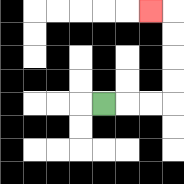{'start': '[4, 4]', 'end': '[6, 0]', 'path_directions': 'R,R,R,U,U,U,U,L', 'path_coordinates': '[[4, 4], [5, 4], [6, 4], [7, 4], [7, 3], [7, 2], [7, 1], [7, 0], [6, 0]]'}